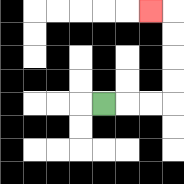{'start': '[4, 4]', 'end': '[6, 0]', 'path_directions': 'R,R,R,U,U,U,U,L', 'path_coordinates': '[[4, 4], [5, 4], [6, 4], [7, 4], [7, 3], [7, 2], [7, 1], [7, 0], [6, 0]]'}